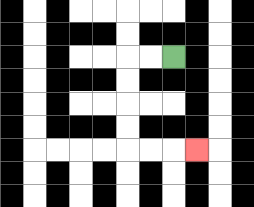{'start': '[7, 2]', 'end': '[8, 6]', 'path_directions': 'L,L,D,D,D,D,R,R,R', 'path_coordinates': '[[7, 2], [6, 2], [5, 2], [5, 3], [5, 4], [5, 5], [5, 6], [6, 6], [7, 6], [8, 6]]'}